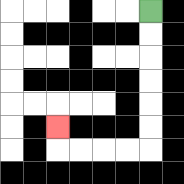{'start': '[6, 0]', 'end': '[2, 5]', 'path_directions': 'D,D,D,D,D,D,L,L,L,L,U', 'path_coordinates': '[[6, 0], [6, 1], [6, 2], [6, 3], [6, 4], [6, 5], [6, 6], [5, 6], [4, 6], [3, 6], [2, 6], [2, 5]]'}